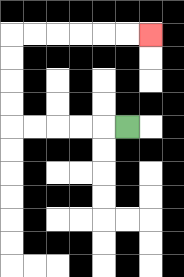{'start': '[5, 5]', 'end': '[6, 1]', 'path_directions': 'L,L,L,L,L,U,U,U,U,R,R,R,R,R,R', 'path_coordinates': '[[5, 5], [4, 5], [3, 5], [2, 5], [1, 5], [0, 5], [0, 4], [0, 3], [0, 2], [0, 1], [1, 1], [2, 1], [3, 1], [4, 1], [5, 1], [6, 1]]'}